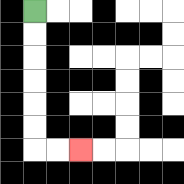{'start': '[1, 0]', 'end': '[3, 6]', 'path_directions': 'D,D,D,D,D,D,R,R', 'path_coordinates': '[[1, 0], [1, 1], [1, 2], [1, 3], [1, 4], [1, 5], [1, 6], [2, 6], [3, 6]]'}